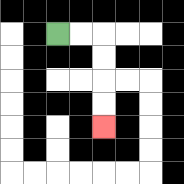{'start': '[2, 1]', 'end': '[4, 5]', 'path_directions': 'R,R,D,D,D,D', 'path_coordinates': '[[2, 1], [3, 1], [4, 1], [4, 2], [4, 3], [4, 4], [4, 5]]'}